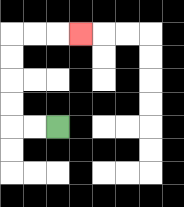{'start': '[2, 5]', 'end': '[3, 1]', 'path_directions': 'L,L,U,U,U,U,R,R,R', 'path_coordinates': '[[2, 5], [1, 5], [0, 5], [0, 4], [0, 3], [0, 2], [0, 1], [1, 1], [2, 1], [3, 1]]'}